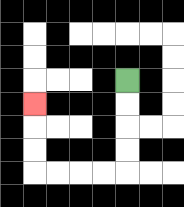{'start': '[5, 3]', 'end': '[1, 4]', 'path_directions': 'D,D,D,D,L,L,L,L,U,U,U', 'path_coordinates': '[[5, 3], [5, 4], [5, 5], [5, 6], [5, 7], [4, 7], [3, 7], [2, 7], [1, 7], [1, 6], [1, 5], [1, 4]]'}